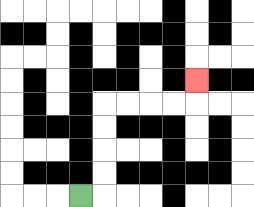{'start': '[3, 8]', 'end': '[8, 3]', 'path_directions': 'R,U,U,U,U,R,R,R,R,U', 'path_coordinates': '[[3, 8], [4, 8], [4, 7], [4, 6], [4, 5], [4, 4], [5, 4], [6, 4], [7, 4], [8, 4], [8, 3]]'}